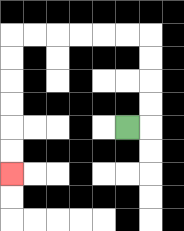{'start': '[5, 5]', 'end': '[0, 7]', 'path_directions': 'R,U,U,U,U,L,L,L,L,L,L,D,D,D,D,D,D', 'path_coordinates': '[[5, 5], [6, 5], [6, 4], [6, 3], [6, 2], [6, 1], [5, 1], [4, 1], [3, 1], [2, 1], [1, 1], [0, 1], [0, 2], [0, 3], [0, 4], [0, 5], [0, 6], [0, 7]]'}